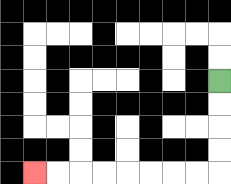{'start': '[9, 3]', 'end': '[1, 7]', 'path_directions': 'D,D,D,D,L,L,L,L,L,L,L,L', 'path_coordinates': '[[9, 3], [9, 4], [9, 5], [9, 6], [9, 7], [8, 7], [7, 7], [6, 7], [5, 7], [4, 7], [3, 7], [2, 7], [1, 7]]'}